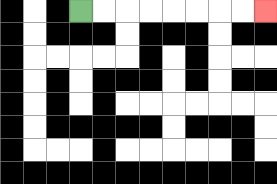{'start': '[3, 0]', 'end': '[11, 0]', 'path_directions': 'R,R,R,R,R,R,R,R', 'path_coordinates': '[[3, 0], [4, 0], [5, 0], [6, 0], [7, 0], [8, 0], [9, 0], [10, 0], [11, 0]]'}